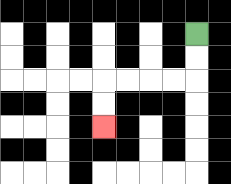{'start': '[8, 1]', 'end': '[4, 5]', 'path_directions': 'D,D,L,L,L,L,D,D', 'path_coordinates': '[[8, 1], [8, 2], [8, 3], [7, 3], [6, 3], [5, 3], [4, 3], [4, 4], [4, 5]]'}